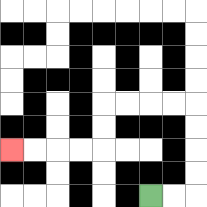{'start': '[6, 8]', 'end': '[0, 6]', 'path_directions': 'R,R,U,U,U,U,L,L,L,L,D,D,L,L,L,L', 'path_coordinates': '[[6, 8], [7, 8], [8, 8], [8, 7], [8, 6], [8, 5], [8, 4], [7, 4], [6, 4], [5, 4], [4, 4], [4, 5], [4, 6], [3, 6], [2, 6], [1, 6], [0, 6]]'}